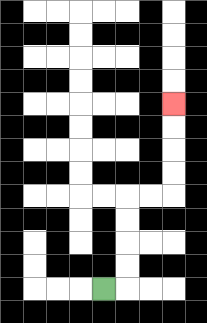{'start': '[4, 12]', 'end': '[7, 4]', 'path_directions': 'R,U,U,U,U,R,R,U,U,U,U', 'path_coordinates': '[[4, 12], [5, 12], [5, 11], [5, 10], [5, 9], [5, 8], [6, 8], [7, 8], [7, 7], [7, 6], [7, 5], [7, 4]]'}